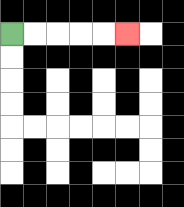{'start': '[0, 1]', 'end': '[5, 1]', 'path_directions': 'R,R,R,R,R', 'path_coordinates': '[[0, 1], [1, 1], [2, 1], [3, 1], [4, 1], [5, 1]]'}